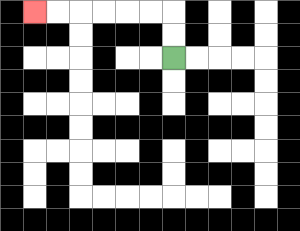{'start': '[7, 2]', 'end': '[1, 0]', 'path_directions': 'U,U,L,L,L,L,L,L', 'path_coordinates': '[[7, 2], [7, 1], [7, 0], [6, 0], [5, 0], [4, 0], [3, 0], [2, 0], [1, 0]]'}